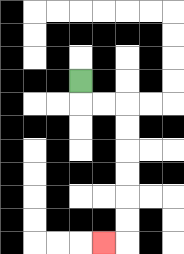{'start': '[3, 3]', 'end': '[4, 10]', 'path_directions': 'D,R,R,D,D,D,D,D,D,L', 'path_coordinates': '[[3, 3], [3, 4], [4, 4], [5, 4], [5, 5], [5, 6], [5, 7], [5, 8], [5, 9], [5, 10], [4, 10]]'}